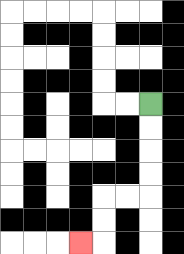{'start': '[6, 4]', 'end': '[3, 10]', 'path_directions': 'D,D,D,D,L,L,D,D,L', 'path_coordinates': '[[6, 4], [6, 5], [6, 6], [6, 7], [6, 8], [5, 8], [4, 8], [4, 9], [4, 10], [3, 10]]'}